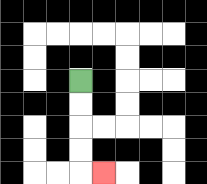{'start': '[3, 3]', 'end': '[4, 7]', 'path_directions': 'D,D,D,D,R', 'path_coordinates': '[[3, 3], [3, 4], [3, 5], [3, 6], [3, 7], [4, 7]]'}